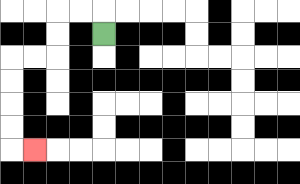{'start': '[4, 1]', 'end': '[1, 6]', 'path_directions': 'U,L,L,D,D,L,L,D,D,D,D,R', 'path_coordinates': '[[4, 1], [4, 0], [3, 0], [2, 0], [2, 1], [2, 2], [1, 2], [0, 2], [0, 3], [0, 4], [0, 5], [0, 6], [1, 6]]'}